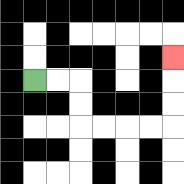{'start': '[1, 3]', 'end': '[7, 2]', 'path_directions': 'R,R,D,D,R,R,R,R,U,U,U', 'path_coordinates': '[[1, 3], [2, 3], [3, 3], [3, 4], [3, 5], [4, 5], [5, 5], [6, 5], [7, 5], [7, 4], [7, 3], [7, 2]]'}